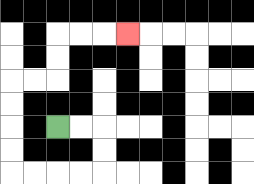{'start': '[2, 5]', 'end': '[5, 1]', 'path_directions': 'R,R,D,D,L,L,L,L,U,U,U,U,R,R,U,U,R,R,R', 'path_coordinates': '[[2, 5], [3, 5], [4, 5], [4, 6], [4, 7], [3, 7], [2, 7], [1, 7], [0, 7], [0, 6], [0, 5], [0, 4], [0, 3], [1, 3], [2, 3], [2, 2], [2, 1], [3, 1], [4, 1], [5, 1]]'}